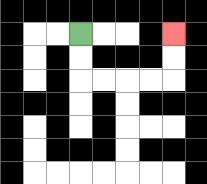{'start': '[3, 1]', 'end': '[7, 1]', 'path_directions': 'D,D,R,R,R,R,U,U', 'path_coordinates': '[[3, 1], [3, 2], [3, 3], [4, 3], [5, 3], [6, 3], [7, 3], [7, 2], [7, 1]]'}